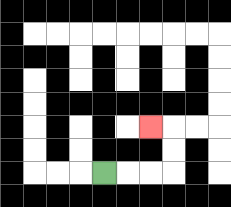{'start': '[4, 7]', 'end': '[6, 5]', 'path_directions': 'R,R,R,U,U,L', 'path_coordinates': '[[4, 7], [5, 7], [6, 7], [7, 7], [7, 6], [7, 5], [6, 5]]'}